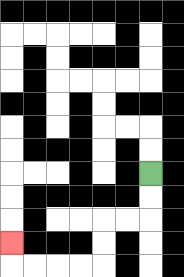{'start': '[6, 7]', 'end': '[0, 10]', 'path_directions': 'D,D,L,L,D,D,L,L,L,L,U', 'path_coordinates': '[[6, 7], [6, 8], [6, 9], [5, 9], [4, 9], [4, 10], [4, 11], [3, 11], [2, 11], [1, 11], [0, 11], [0, 10]]'}